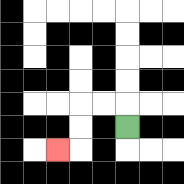{'start': '[5, 5]', 'end': '[2, 6]', 'path_directions': 'U,L,L,D,D,L', 'path_coordinates': '[[5, 5], [5, 4], [4, 4], [3, 4], [3, 5], [3, 6], [2, 6]]'}